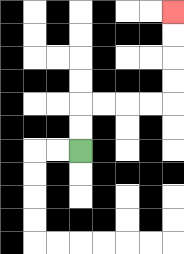{'start': '[3, 6]', 'end': '[7, 0]', 'path_directions': 'U,U,R,R,R,R,U,U,U,U', 'path_coordinates': '[[3, 6], [3, 5], [3, 4], [4, 4], [5, 4], [6, 4], [7, 4], [7, 3], [7, 2], [7, 1], [7, 0]]'}